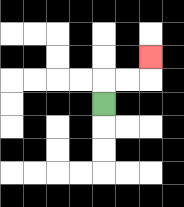{'start': '[4, 4]', 'end': '[6, 2]', 'path_directions': 'U,R,R,U', 'path_coordinates': '[[4, 4], [4, 3], [5, 3], [6, 3], [6, 2]]'}